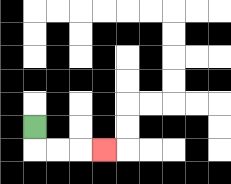{'start': '[1, 5]', 'end': '[4, 6]', 'path_directions': 'D,R,R,R', 'path_coordinates': '[[1, 5], [1, 6], [2, 6], [3, 6], [4, 6]]'}